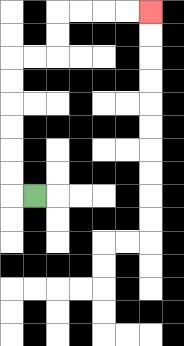{'start': '[1, 8]', 'end': '[6, 0]', 'path_directions': 'L,U,U,U,U,U,U,R,R,U,U,R,R,R,R', 'path_coordinates': '[[1, 8], [0, 8], [0, 7], [0, 6], [0, 5], [0, 4], [0, 3], [0, 2], [1, 2], [2, 2], [2, 1], [2, 0], [3, 0], [4, 0], [5, 0], [6, 0]]'}